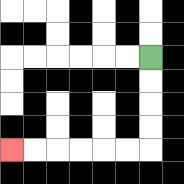{'start': '[6, 2]', 'end': '[0, 6]', 'path_directions': 'D,D,D,D,L,L,L,L,L,L', 'path_coordinates': '[[6, 2], [6, 3], [6, 4], [6, 5], [6, 6], [5, 6], [4, 6], [3, 6], [2, 6], [1, 6], [0, 6]]'}